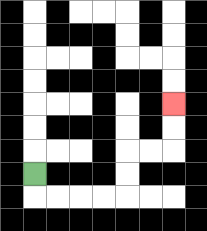{'start': '[1, 7]', 'end': '[7, 4]', 'path_directions': 'D,R,R,R,R,U,U,R,R,U,U', 'path_coordinates': '[[1, 7], [1, 8], [2, 8], [3, 8], [4, 8], [5, 8], [5, 7], [5, 6], [6, 6], [7, 6], [7, 5], [7, 4]]'}